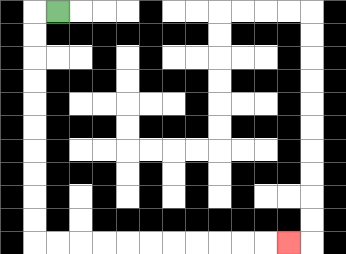{'start': '[2, 0]', 'end': '[12, 10]', 'path_directions': 'L,D,D,D,D,D,D,D,D,D,D,R,R,R,R,R,R,R,R,R,R,R', 'path_coordinates': '[[2, 0], [1, 0], [1, 1], [1, 2], [1, 3], [1, 4], [1, 5], [1, 6], [1, 7], [1, 8], [1, 9], [1, 10], [2, 10], [3, 10], [4, 10], [5, 10], [6, 10], [7, 10], [8, 10], [9, 10], [10, 10], [11, 10], [12, 10]]'}